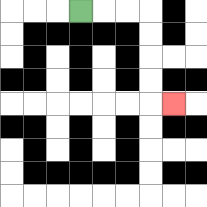{'start': '[3, 0]', 'end': '[7, 4]', 'path_directions': 'R,R,R,D,D,D,D,R', 'path_coordinates': '[[3, 0], [4, 0], [5, 0], [6, 0], [6, 1], [6, 2], [6, 3], [6, 4], [7, 4]]'}